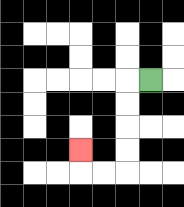{'start': '[6, 3]', 'end': '[3, 6]', 'path_directions': 'L,D,D,D,D,L,L,U', 'path_coordinates': '[[6, 3], [5, 3], [5, 4], [5, 5], [5, 6], [5, 7], [4, 7], [3, 7], [3, 6]]'}